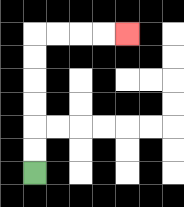{'start': '[1, 7]', 'end': '[5, 1]', 'path_directions': 'U,U,U,U,U,U,R,R,R,R', 'path_coordinates': '[[1, 7], [1, 6], [1, 5], [1, 4], [1, 3], [1, 2], [1, 1], [2, 1], [3, 1], [4, 1], [5, 1]]'}